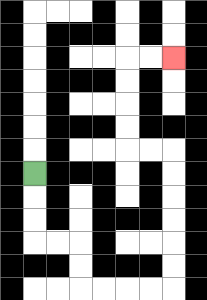{'start': '[1, 7]', 'end': '[7, 2]', 'path_directions': 'D,D,D,R,R,D,D,R,R,R,R,U,U,U,U,U,U,L,L,U,U,U,U,R,R', 'path_coordinates': '[[1, 7], [1, 8], [1, 9], [1, 10], [2, 10], [3, 10], [3, 11], [3, 12], [4, 12], [5, 12], [6, 12], [7, 12], [7, 11], [7, 10], [7, 9], [7, 8], [7, 7], [7, 6], [6, 6], [5, 6], [5, 5], [5, 4], [5, 3], [5, 2], [6, 2], [7, 2]]'}